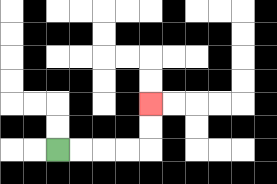{'start': '[2, 6]', 'end': '[6, 4]', 'path_directions': 'R,R,R,R,U,U', 'path_coordinates': '[[2, 6], [3, 6], [4, 6], [5, 6], [6, 6], [6, 5], [6, 4]]'}